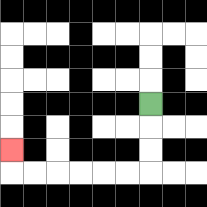{'start': '[6, 4]', 'end': '[0, 6]', 'path_directions': 'D,D,D,L,L,L,L,L,L,U', 'path_coordinates': '[[6, 4], [6, 5], [6, 6], [6, 7], [5, 7], [4, 7], [3, 7], [2, 7], [1, 7], [0, 7], [0, 6]]'}